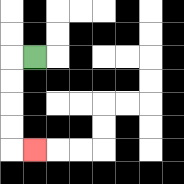{'start': '[1, 2]', 'end': '[1, 6]', 'path_directions': 'L,D,D,D,D,R', 'path_coordinates': '[[1, 2], [0, 2], [0, 3], [0, 4], [0, 5], [0, 6], [1, 6]]'}